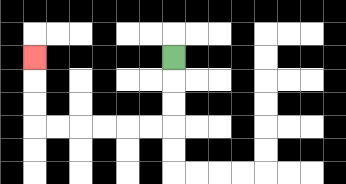{'start': '[7, 2]', 'end': '[1, 2]', 'path_directions': 'D,D,D,L,L,L,L,L,L,U,U,U', 'path_coordinates': '[[7, 2], [7, 3], [7, 4], [7, 5], [6, 5], [5, 5], [4, 5], [3, 5], [2, 5], [1, 5], [1, 4], [1, 3], [1, 2]]'}